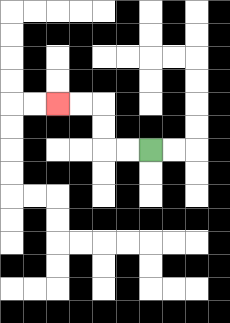{'start': '[6, 6]', 'end': '[2, 4]', 'path_directions': 'L,L,U,U,L,L', 'path_coordinates': '[[6, 6], [5, 6], [4, 6], [4, 5], [4, 4], [3, 4], [2, 4]]'}